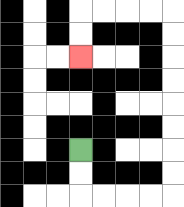{'start': '[3, 6]', 'end': '[3, 2]', 'path_directions': 'D,D,R,R,R,R,U,U,U,U,U,U,U,U,L,L,L,L,D,D', 'path_coordinates': '[[3, 6], [3, 7], [3, 8], [4, 8], [5, 8], [6, 8], [7, 8], [7, 7], [7, 6], [7, 5], [7, 4], [7, 3], [7, 2], [7, 1], [7, 0], [6, 0], [5, 0], [4, 0], [3, 0], [3, 1], [3, 2]]'}